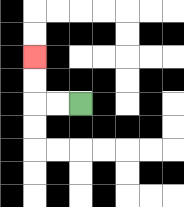{'start': '[3, 4]', 'end': '[1, 2]', 'path_directions': 'L,L,U,U', 'path_coordinates': '[[3, 4], [2, 4], [1, 4], [1, 3], [1, 2]]'}